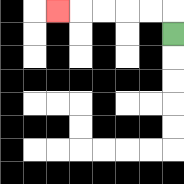{'start': '[7, 1]', 'end': '[2, 0]', 'path_directions': 'U,L,L,L,L,L', 'path_coordinates': '[[7, 1], [7, 0], [6, 0], [5, 0], [4, 0], [3, 0], [2, 0]]'}